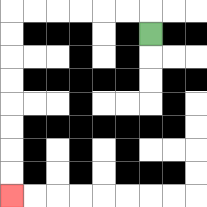{'start': '[6, 1]', 'end': '[0, 8]', 'path_directions': 'U,L,L,L,L,L,L,D,D,D,D,D,D,D,D', 'path_coordinates': '[[6, 1], [6, 0], [5, 0], [4, 0], [3, 0], [2, 0], [1, 0], [0, 0], [0, 1], [0, 2], [0, 3], [0, 4], [0, 5], [0, 6], [0, 7], [0, 8]]'}